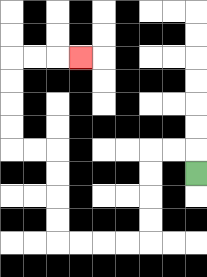{'start': '[8, 7]', 'end': '[3, 2]', 'path_directions': 'U,L,L,D,D,D,D,L,L,L,L,U,U,U,U,L,L,U,U,U,U,R,R,R', 'path_coordinates': '[[8, 7], [8, 6], [7, 6], [6, 6], [6, 7], [6, 8], [6, 9], [6, 10], [5, 10], [4, 10], [3, 10], [2, 10], [2, 9], [2, 8], [2, 7], [2, 6], [1, 6], [0, 6], [0, 5], [0, 4], [0, 3], [0, 2], [1, 2], [2, 2], [3, 2]]'}